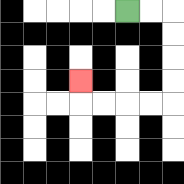{'start': '[5, 0]', 'end': '[3, 3]', 'path_directions': 'R,R,D,D,D,D,L,L,L,L,U', 'path_coordinates': '[[5, 0], [6, 0], [7, 0], [7, 1], [7, 2], [7, 3], [7, 4], [6, 4], [5, 4], [4, 4], [3, 4], [3, 3]]'}